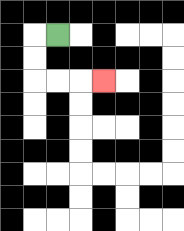{'start': '[2, 1]', 'end': '[4, 3]', 'path_directions': 'L,D,D,R,R,R', 'path_coordinates': '[[2, 1], [1, 1], [1, 2], [1, 3], [2, 3], [3, 3], [4, 3]]'}